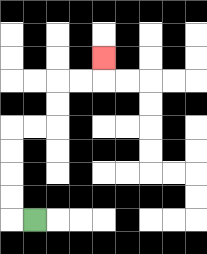{'start': '[1, 9]', 'end': '[4, 2]', 'path_directions': 'L,U,U,U,U,R,R,U,U,R,R,U', 'path_coordinates': '[[1, 9], [0, 9], [0, 8], [0, 7], [0, 6], [0, 5], [1, 5], [2, 5], [2, 4], [2, 3], [3, 3], [4, 3], [4, 2]]'}